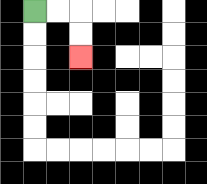{'start': '[1, 0]', 'end': '[3, 2]', 'path_directions': 'R,R,D,D', 'path_coordinates': '[[1, 0], [2, 0], [3, 0], [3, 1], [3, 2]]'}